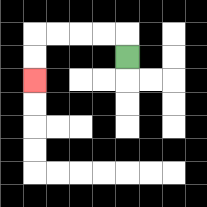{'start': '[5, 2]', 'end': '[1, 3]', 'path_directions': 'U,L,L,L,L,D,D', 'path_coordinates': '[[5, 2], [5, 1], [4, 1], [3, 1], [2, 1], [1, 1], [1, 2], [1, 3]]'}